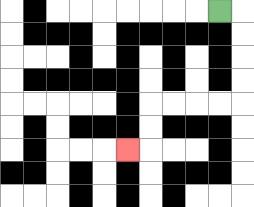{'start': '[9, 0]', 'end': '[5, 6]', 'path_directions': 'R,D,D,D,D,L,L,L,L,D,D,L', 'path_coordinates': '[[9, 0], [10, 0], [10, 1], [10, 2], [10, 3], [10, 4], [9, 4], [8, 4], [7, 4], [6, 4], [6, 5], [6, 6], [5, 6]]'}